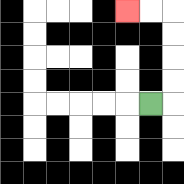{'start': '[6, 4]', 'end': '[5, 0]', 'path_directions': 'R,U,U,U,U,L,L', 'path_coordinates': '[[6, 4], [7, 4], [7, 3], [7, 2], [7, 1], [7, 0], [6, 0], [5, 0]]'}